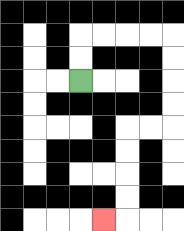{'start': '[3, 3]', 'end': '[4, 9]', 'path_directions': 'U,U,R,R,R,R,D,D,D,D,L,L,D,D,D,D,L', 'path_coordinates': '[[3, 3], [3, 2], [3, 1], [4, 1], [5, 1], [6, 1], [7, 1], [7, 2], [7, 3], [7, 4], [7, 5], [6, 5], [5, 5], [5, 6], [5, 7], [5, 8], [5, 9], [4, 9]]'}